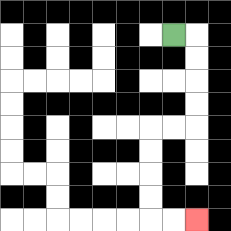{'start': '[7, 1]', 'end': '[8, 9]', 'path_directions': 'R,D,D,D,D,L,L,D,D,D,D,R,R', 'path_coordinates': '[[7, 1], [8, 1], [8, 2], [8, 3], [8, 4], [8, 5], [7, 5], [6, 5], [6, 6], [6, 7], [6, 8], [6, 9], [7, 9], [8, 9]]'}